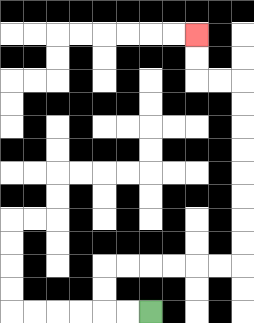{'start': '[6, 13]', 'end': '[8, 1]', 'path_directions': 'L,L,U,U,R,R,R,R,R,R,U,U,U,U,U,U,U,U,L,L,U,U', 'path_coordinates': '[[6, 13], [5, 13], [4, 13], [4, 12], [4, 11], [5, 11], [6, 11], [7, 11], [8, 11], [9, 11], [10, 11], [10, 10], [10, 9], [10, 8], [10, 7], [10, 6], [10, 5], [10, 4], [10, 3], [9, 3], [8, 3], [8, 2], [8, 1]]'}